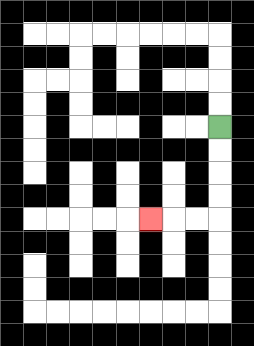{'start': '[9, 5]', 'end': '[6, 9]', 'path_directions': 'D,D,D,D,L,L,L', 'path_coordinates': '[[9, 5], [9, 6], [9, 7], [9, 8], [9, 9], [8, 9], [7, 9], [6, 9]]'}